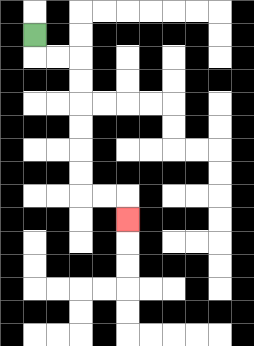{'start': '[1, 1]', 'end': '[5, 9]', 'path_directions': 'D,R,R,D,D,D,D,D,D,R,R,D', 'path_coordinates': '[[1, 1], [1, 2], [2, 2], [3, 2], [3, 3], [3, 4], [3, 5], [3, 6], [3, 7], [3, 8], [4, 8], [5, 8], [5, 9]]'}